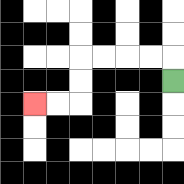{'start': '[7, 3]', 'end': '[1, 4]', 'path_directions': 'U,L,L,L,L,D,D,L,L', 'path_coordinates': '[[7, 3], [7, 2], [6, 2], [5, 2], [4, 2], [3, 2], [3, 3], [3, 4], [2, 4], [1, 4]]'}